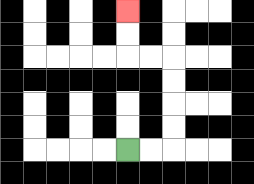{'start': '[5, 6]', 'end': '[5, 0]', 'path_directions': 'R,R,U,U,U,U,L,L,U,U', 'path_coordinates': '[[5, 6], [6, 6], [7, 6], [7, 5], [7, 4], [7, 3], [7, 2], [6, 2], [5, 2], [5, 1], [5, 0]]'}